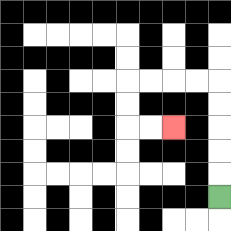{'start': '[9, 8]', 'end': '[7, 5]', 'path_directions': 'U,U,U,U,U,L,L,L,L,D,D,R,R', 'path_coordinates': '[[9, 8], [9, 7], [9, 6], [9, 5], [9, 4], [9, 3], [8, 3], [7, 3], [6, 3], [5, 3], [5, 4], [5, 5], [6, 5], [7, 5]]'}